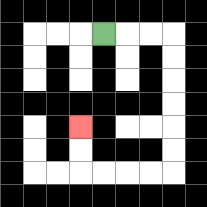{'start': '[4, 1]', 'end': '[3, 5]', 'path_directions': 'R,R,R,D,D,D,D,D,D,L,L,L,L,U,U', 'path_coordinates': '[[4, 1], [5, 1], [6, 1], [7, 1], [7, 2], [7, 3], [7, 4], [7, 5], [7, 6], [7, 7], [6, 7], [5, 7], [4, 7], [3, 7], [3, 6], [3, 5]]'}